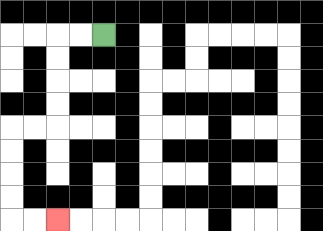{'start': '[4, 1]', 'end': '[2, 9]', 'path_directions': 'L,L,D,D,D,D,L,L,D,D,D,D,R,R', 'path_coordinates': '[[4, 1], [3, 1], [2, 1], [2, 2], [2, 3], [2, 4], [2, 5], [1, 5], [0, 5], [0, 6], [0, 7], [0, 8], [0, 9], [1, 9], [2, 9]]'}